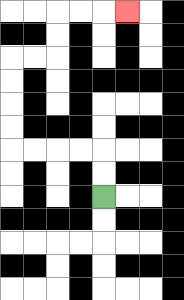{'start': '[4, 8]', 'end': '[5, 0]', 'path_directions': 'U,U,L,L,L,L,U,U,U,U,R,R,U,U,R,R,R', 'path_coordinates': '[[4, 8], [4, 7], [4, 6], [3, 6], [2, 6], [1, 6], [0, 6], [0, 5], [0, 4], [0, 3], [0, 2], [1, 2], [2, 2], [2, 1], [2, 0], [3, 0], [4, 0], [5, 0]]'}